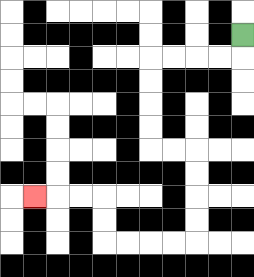{'start': '[10, 1]', 'end': '[1, 8]', 'path_directions': 'D,L,L,L,L,D,D,D,D,R,R,D,D,D,D,L,L,L,L,U,U,L,L,L', 'path_coordinates': '[[10, 1], [10, 2], [9, 2], [8, 2], [7, 2], [6, 2], [6, 3], [6, 4], [6, 5], [6, 6], [7, 6], [8, 6], [8, 7], [8, 8], [8, 9], [8, 10], [7, 10], [6, 10], [5, 10], [4, 10], [4, 9], [4, 8], [3, 8], [2, 8], [1, 8]]'}